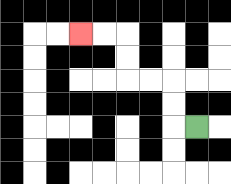{'start': '[8, 5]', 'end': '[3, 1]', 'path_directions': 'L,U,U,L,L,U,U,L,L', 'path_coordinates': '[[8, 5], [7, 5], [7, 4], [7, 3], [6, 3], [5, 3], [5, 2], [5, 1], [4, 1], [3, 1]]'}